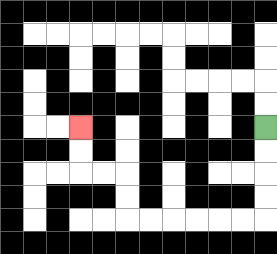{'start': '[11, 5]', 'end': '[3, 5]', 'path_directions': 'D,D,D,D,L,L,L,L,L,L,U,U,L,L,U,U', 'path_coordinates': '[[11, 5], [11, 6], [11, 7], [11, 8], [11, 9], [10, 9], [9, 9], [8, 9], [7, 9], [6, 9], [5, 9], [5, 8], [5, 7], [4, 7], [3, 7], [3, 6], [3, 5]]'}